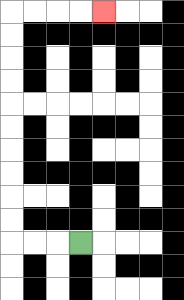{'start': '[3, 10]', 'end': '[4, 0]', 'path_directions': 'L,L,L,U,U,U,U,U,U,U,U,U,U,R,R,R,R', 'path_coordinates': '[[3, 10], [2, 10], [1, 10], [0, 10], [0, 9], [0, 8], [0, 7], [0, 6], [0, 5], [0, 4], [0, 3], [0, 2], [0, 1], [0, 0], [1, 0], [2, 0], [3, 0], [4, 0]]'}